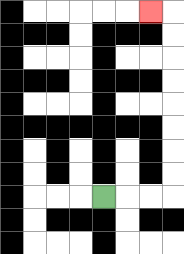{'start': '[4, 8]', 'end': '[6, 0]', 'path_directions': 'R,R,R,U,U,U,U,U,U,U,U,L', 'path_coordinates': '[[4, 8], [5, 8], [6, 8], [7, 8], [7, 7], [7, 6], [7, 5], [7, 4], [7, 3], [7, 2], [7, 1], [7, 0], [6, 0]]'}